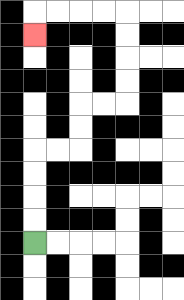{'start': '[1, 10]', 'end': '[1, 1]', 'path_directions': 'U,U,U,U,R,R,U,U,R,R,U,U,U,U,L,L,L,L,D', 'path_coordinates': '[[1, 10], [1, 9], [1, 8], [1, 7], [1, 6], [2, 6], [3, 6], [3, 5], [3, 4], [4, 4], [5, 4], [5, 3], [5, 2], [5, 1], [5, 0], [4, 0], [3, 0], [2, 0], [1, 0], [1, 1]]'}